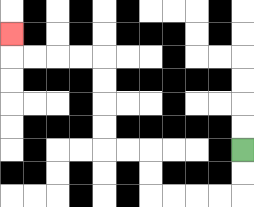{'start': '[10, 6]', 'end': '[0, 1]', 'path_directions': 'D,D,L,L,L,L,U,U,L,L,U,U,U,U,L,L,L,L,U', 'path_coordinates': '[[10, 6], [10, 7], [10, 8], [9, 8], [8, 8], [7, 8], [6, 8], [6, 7], [6, 6], [5, 6], [4, 6], [4, 5], [4, 4], [4, 3], [4, 2], [3, 2], [2, 2], [1, 2], [0, 2], [0, 1]]'}